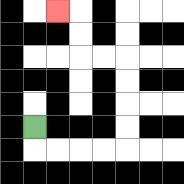{'start': '[1, 5]', 'end': '[2, 0]', 'path_directions': 'D,R,R,R,R,U,U,U,U,L,L,U,U,L', 'path_coordinates': '[[1, 5], [1, 6], [2, 6], [3, 6], [4, 6], [5, 6], [5, 5], [5, 4], [5, 3], [5, 2], [4, 2], [3, 2], [3, 1], [3, 0], [2, 0]]'}